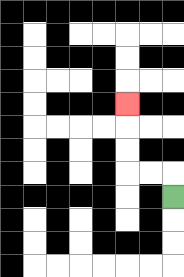{'start': '[7, 8]', 'end': '[5, 4]', 'path_directions': 'U,L,L,U,U,U', 'path_coordinates': '[[7, 8], [7, 7], [6, 7], [5, 7], [5, 6], [5, 5], [5, 4]]'}